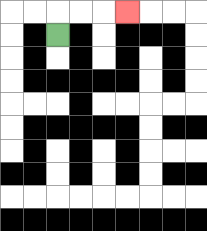{'start': '[2, 1]', 'end': '[5, 0]', 'path_directions': 'U,R,R,R', 'path_coordinates': '[[2, 1], [2, 0], [3, 0], [4, 0], [5, 0]]'}